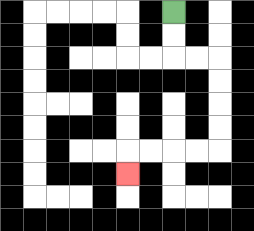{'start': '[7, 0]', 'end': '[5, 7]', 'path_directions': 'D,D,R,R,D,D,D,D,L,L,L,L,D', 'path_coordinates': '[[7, 0], [7, 1], [7, 2], [8, 2], [9, 2], [9, 3], [9, 4], [9, 5], [9, 6], [8, 6], [7, 6], [6, 6], [5, 6], [5, 7]]'}